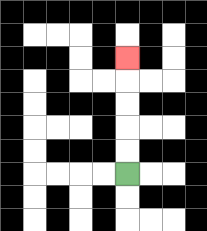{'start': '[5, 7]', 'end': '[5, 2]', 'path_directions': 'U,U,U,U,U', 'path_coordinates': '[[5, 7], [5, 6], [5, 5], [5, 4], [5, 3], [5, 2]]'}